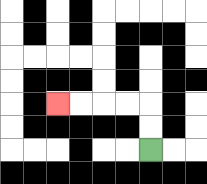{'start': '[6, 6]', 'end': '[2, 4]', 'path_directions': 'U,U,L,L,L,L', 'path_coordinates': '[[6, 6], [6, 5], [6, 4], [5, 4], [4, 4], [3, 4], [2, 4]]'}